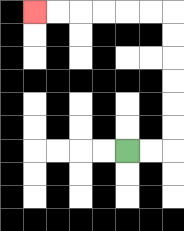{'start': '[5, 6]', 'end': '[1, 0]', 'path_directions': 'R,R,U,U,U,U,U,U,L,L,L,L,L,L', 'path_coordinates': '[[5, 6], [6, 6], [7, 6], [7, 5], [7, 4], [7, 3], [7, 2], [7, 1], [7, 0], [6, 0], [5, 0], [4, 0], [3, 0], [2, 0], [1, 0]]'}